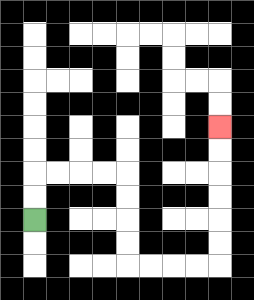{'start': '[1, 9]', 'end': '[9, 5]', 'path_directions': 'U,U,R,R,R,R,D,D,D,D,R,R,R,R,U,U,U,U,U,U', 'path_coordinates': '[[1, 9], [1, 8], [1, 7], [2, 7], [3, 7], [4, 7], [5, 7], [5, 8], [5, 9], [5, 10], [5, 11], [6, 11], [7, 11], [8, 11], [9, 11], [9, 10], [9, 9], [9, 8], [9, 7], [9, 6], [9, 5]]'}